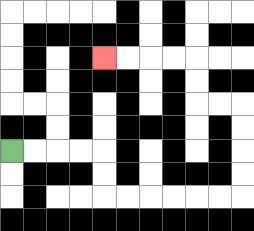{'start': '[0, 6]', 'end': '[4, 2]', 'path_directions': 'R,R,R,R,D,D,R,R,R,R,R,R,U,U,U,U,L,L,U,U,L,L,L,L', 'path_coordinates': '[[0, 6], [1, 6], [2, 6], [3, 6], [4, 6], [4, 7], [4, 8], [5, 8], [6, 8], [7, 8], [8, 8], [9, 8], [10, 8], [10, 7], [10, 6], [10, 5], [10, 4], [9, 4], [8, 4], [8, 3], [8, 2], [7, 2], [6, 2], [5, 2], [4, 2]]'}